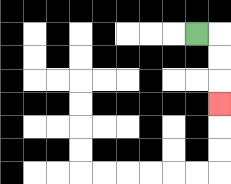{'start': '[8, 1]', 'end': '[9, 4]', 'path_directions': 'R,D,D,D', 'path_coordinates': '[[8, 1], [9, 1], [9, 2], [9, 3], [9, 4]]'}